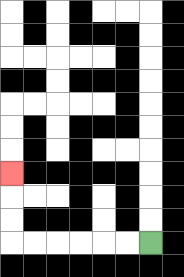{'start': '[6, 10]', 'end': '[0, 7]', 'path_directions': 'L,L,L,L,L,L,U,U,U', 'path_coordinates': '[[6, 10], [5, 10], [4, 10], [3, 10], [2, 10], [1, 10], [0, 10], [0, 9], [0, 8], [0, 7]]'}